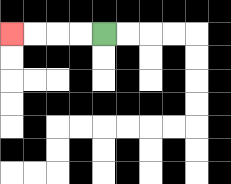{'start': '[4, 1]', 'end': '[0, 1]', 'path_directions': 'L,L,L,L', 'path_coordinates': '[[4, 1], [3, 1], [2, 1], [1, 1], [0, 1]]'}